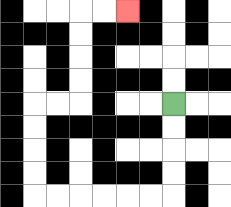{'start': '[7, 4]', 'end': '[5, 0]', 'path_directions': 'D,D,D,D,L,L,L,L,L,L,U,U,U,U,R,R,U,U,U,U,R,R', 'path_coordinates': '[[7, 4], [7, 5], [7, 6], [7, 7], [7, 8], [6, 8], [5, 8], [4, 8], [3, 8], [2, 8], [1, 8], [1, 7], [1, 6], [1, 5], [1, 4], [2, 4], [3, 4], [3, 3], [3, 2], [3, 1], [3, 0], [4, 0], [5, 0]]'}